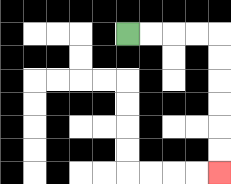{'start': '[5, 1]', 'end': '[9, 7]', 'path_directions': 'R,R,R,R,D,D,D,D,D,D', 'path_coordinates': '[[5, 1], [6, 1], [7, 1], [8, 1], [9, 1], [9, 2], [9, 3], [9, 4], [9, 5], [9, 6], [9, 7]]'}